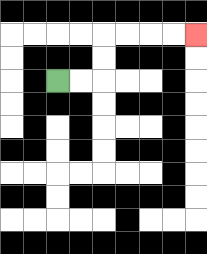{'start': '[2, 3]', 'end': '[8, 1]', 'path_directions': 'R,R,U,U,R,R,R,R', 'path_coordinates': '[[2, 3], [3, 3], [4, 3], [4, 2], [4, 1], [5, 1], [6, 1], [7, 1], [8, 1]]'}